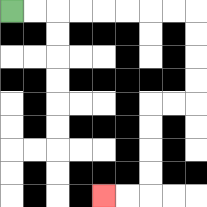{'start': '[0, 0]', 'end': '[4, 8]', 'path_directions': 'R,R,R,R,R,R,R,R,D,D,D,D,L,L,D,D,D,D,L,L', 'path_coordinates': '[[0, 0], [1, 0], [2, 0], [3, 0], [4, 0], [5, 0], [6, 0], [7, 0], [8, 0], [8, 1], [8, 2], [8, 3], [8, 4], [7, 4], [6, 4], [6, 5], [6, 6], [6, 7], [6, 8], [5, 8], [4, 8]]'}